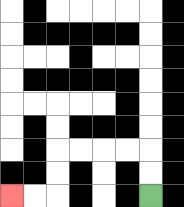{'start': '[6, 8]', 'end': '[0, 8]', 'path_directions': 'U,U,L,L,L,L,D,D,L,L', 'path_coordinates': '[[6, 8], [6, 7], [6, 6], [5, 6], [4, 6], [3, 6], [2, 6], [2, 7], [2, 8], [1, 8], [0, 8]]'}